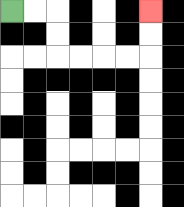{'start': '[0, 0]', 'end': '[6, 0]', 'path_directions': 'R,R,D,D,R,R,R,R,U,U', 'path_coordinates': '[[0, 0], [1, 0], [2, 0], [2, 1], [2, 2], [3, 2], [4, 2], [5, 2], [6, 2], [6, 1], [6, 0]]'}